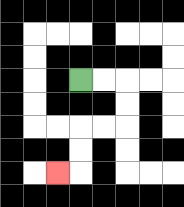{'start': '[3, 3]', 'end': '[2, 7]', 'path_directions': 'R,R,D,D,L,L,D,D,L', 'path_coordinates': '[[3, 3], [4, 3], [5, 3], [5, 4], [5, 5], [4, 5], [3, 5], [3, 6], [3, 7], [2, 7]]'}